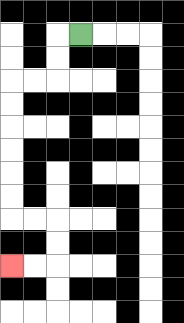{'start': '[3, 1]', 'end': '[0, 11]', 'path_directions': 'L,D,D,L,L,D,D,D,D,D,D,R,R,D,D,L,L', 'path_coordinates': '[[3, 1], [2, 1], [2, 2], [2, 3], [1, 3], [0, 3], [0, 4], [0, 5], [0, 6], [0, 7], [0, 8], [0, 9], [1, 9], [2, 9], [2, 10], [2, 11], [1, 11], [0, 11]]'}